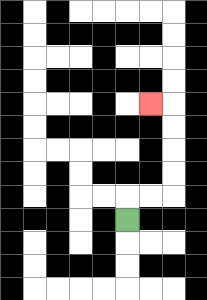{'start': '[5, 9]', 'end': '[6, 4]', 'path_directions': 'U,R,R,U,U,U,U,L', 'path_coordinates': '[[5, 9], [5, 8], [6, 8], [7, 8], [7, 7], [7, 6], [7, 5], [7, 4], [6, 4]]'}